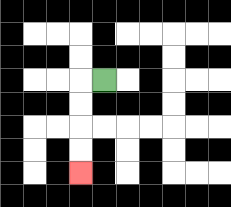{'start': '[4, 3]', 'end': '[3, 7]', 'path_directions': 'L,D,D,D,D', 'path_coordinates': '[[4, 3], [3, 3], [3, 4], [3, 5], [3, 6], [3, 7]]'}